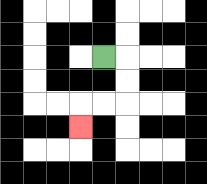{'start': '[4, 2]', 'end': '[3, 5]', 'path_directions': 'R,D,D,L,L,D', 'path_coordinates': '[[4, 2], [5, 2], [5, 3], [5, 4], [4, 4], [3, 4], [3, 5]]'}